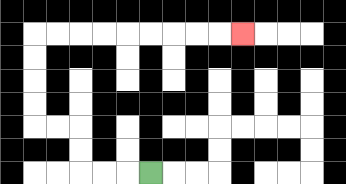{'start': '[6, 7]', 'end': '[10, 1]', 'path_directions': 'L,L,L,U,U,L,L,U,U,U,U,R,R,R,R,R,R,R,R,R', 'path_coordinates': '[[6, 7], [5, 7], [4, 7], [3, 7], [3, 6], [3, 5], [2, 5], [1, 5], [1, 4], [1, 3], [1, 2], [1, 1], [2, 1], [3, 1], [4, 1], [5, 1], [6, 1], [7, 1], [8, 1], [9, 1], [10, 1]]'}